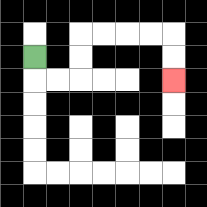{'start': '[1, 2]', 'end': '[7, 3]', 'path_directions': 'D,R,R,U,U,R,R,R,R,D,D', 'path_coordinates': '[[1, 2], [1, 3], [2, 3], [3, 3], [3, 2], [3, 1], [4, 1], [5, 1], [6, 1], [7, 1], [7, 2], [7, 3]]'}